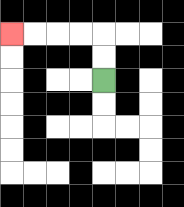{'start': '[4, 3]', 'end': '[0, 1]', 'path_directions': 'U,U,L,L,L,L', 'path_coordinates': '[[4, 3], [4, 2], [4, 1], [3, 1], [2, 1], [1, 1], [0, 1]]'}